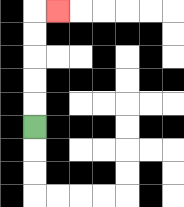{'start': '[1, 5]', 'end': '[2, 0]', 'path_directions': 'U,U,U,U,U,R', 'path_coordinates': '[[1, 5], [1, 4], [1, 3], [1, 2], [1, 1], [1, 0], [2, 0]]'}